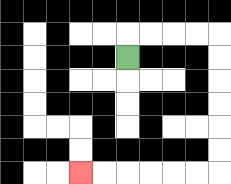{'start': '[5, 2]', 'end': '[3, 7]', 'path_directions': 'U,R,R,R,R,D,D,D,D,D,D,L,L,L,L,L,L', 'path_coordinates': '[[5, 2], [5, 1], [6, 1], [7, 1], [8, 1], [9, 1], [9, 2], [9, 3], [9, 4], [9, 5], [9, 6], [9, 7], [8, 7], [7, 7], [6, 7], [5, 7], [4, 7], [3, 7]]'}